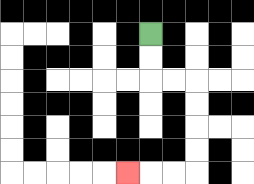{'start': '[6, 1]', 'end': '[5, 7]', 'path_directions': 'D,D,R,R,D,D,D,D,L,L,L', 'path_coordinates': '[[6, 1], [6, 2], [6, 3], [7, 3], [8, 3], [8, 4], [8, 5], [8, 6], [8, 7], [7, 7], [6, 7], [5, 7]]'}